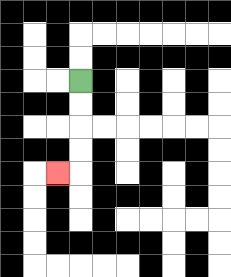{'start': '[3, 3]', 'end': '[2, 7]', 'path_directions': 'D,D,D,D,L', 'path_coordinates': '[[3, 3], [3, 4], [3, 5], [3, 6], [3, 7], [2, 7]]'}